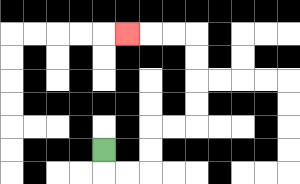{'start': '[4, 6]', 'end': '[5, 1]', 'path_directions': 'D,R,R,U,U,R,R,U,U,U,U,L,L,L', 'path_coordinates': '[[4, 6], [4, 7], [5, 7], [6, 7], [6, 6], [6, 5], [7, 5], [8, 5], [8, 4], [8, 3], [8, 2], [8, 1], [7, 1], [6, 1], [5, 1]]'}